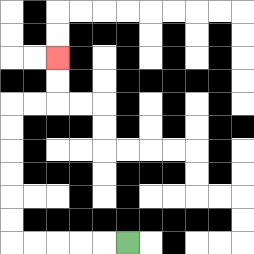{'start': '[5, 10]', 'end': '[2, 2]', 'path_directions': 'L,L,L,L,L,U,U,U,U,U,U,R,R,U,U', 'path_coordinates': '[[5, 10], [4, 10], [3, 10], [2, 10], [1, 10], [0, 10], [0, 9], [0, 8], [0, 7], [0, 6], [0, 5], [0, 4], [1, 4], [2, 4], [2, 3], [2, 2]]'}